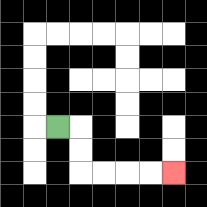{'start': '[2, 5]', 'end': '[7, 7]', 'path_directions': 'R,D,D,R,R,R,R', 'path_coordinates': '[[2, 5], [3, 5], [3, 6], [3, 7], [4, 7], [5, 7], [6, 7], [7, 7]]'}